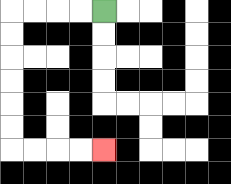{'start': '[4, 0]', 'end': '[4, 6]', 'path_directions': 'L,L,L,L,D,D,D,D,D,D,R,R,R,R', 'path_coordinates': '[[4, 0], [3, 0], [2, 0], [1, 0], [0, 0], [0, 1], [0, 2], [0, 3], [0, 4], [0, 5], [0, 6], [1, 6], [2, 6], [3, 6], [4, 6]]'}